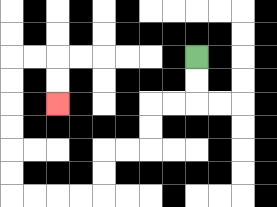{'start': '[8, 2]', 'end': '[2, 4]', 'path_directions': 'D,D,L,L,D,D,L,L,D,D,L,L,L,L,U,U,U,U,U,U,R,R,D,D', 'path_coordinates': '[[8, 2], [8, 3], [8, 4], [7, 4], [6, 4], [6, 5], [6, 6], [5, 6], [4, 6], [4, 7], [4, 8], [3, 8], [2, 8], [1, 8], [0, 8], [0, 7], [0, 6], [0, 5], [0, 4], [0, 3], [0, 2], [1, 2], [2, 2], [2, 3], [2, 4]]'}